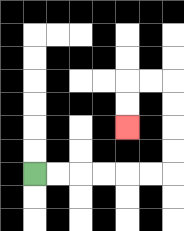{'start': '[1, 7]', 'end': '[5, 5]', 'path_directions': 'R,R,R,R,R,R,U,U,U,U,L,L,D,D', 'path_coordinates': '[[1, 7], [2, 7], [3, 7], [4, 7], [5, 7], [6, 7], [7, 7], [7, 6], [7, 5], [7, 4], [7, 3], [6, 3], [5, 3], [5, 4], [5, 5]]'}